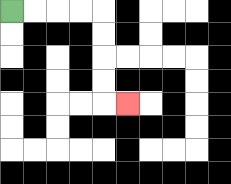{'start': '[0, 0]', 'end': '[5, 4]', 'path_directions': 'R,R,R,R,D,D,D,D,R', 'path_coordinates': '[[0, 0], [1, 0], [2, 0], [3, 0], [4, 0], [4, 1], [4, 2], [4, 3], [4, 4], [5, 4]]'}